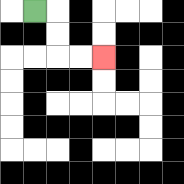{'start': '[1, 0]', 'end': '[4, 2]', 'path_directions': 'R,D,D,R,R', 'path_coordinates': '[[1, 0], [2, 0], [2, 1], [2, 2], [3, 2], [4, 2]]'}